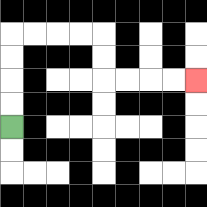{'start': '[0, 5]', 'end': '[8, 3]', 'path_directions': 'U,U,U,U,R,R,R,R,D,D,R,R,R,R', 'path_coordinates': '[[0, 5], [0, 4], [0, 3], [0, 2], [0, 1], [1, 1], [2, 1], [3, 1], [4, 1], [4, 2], [4, 3], [5, 3], [6, 3], [7, 3], [8, 3]]'}